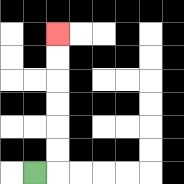{'start': '[1, 7]', 'end': '[2, 1]', 'path_directions': 'R,U,U,U,U,U,U', 'path_coordinates': '[[1, 7], [2, 7], [2, 6], [2, 5], [2, 4], [2, 3], [2, 2], [2, 1]]'}